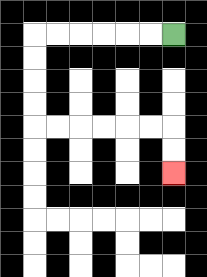{'start': '[7, 1]', 'end': '[7, 7]', 'path_directions': 'L,L,L,L,L,L,D,D,D,D,R,R,R,R,R,R,D,D', 'path_coordinates': '[[7, 1], [6, 1], [5, 1], [4, 1], [3, 1], [2, 1], [1, 1], [1, 2], [1, 3], [1, 4], [1, 5], [2, 5], [3, 5], [4, 5], [5, 5], [6, 5], [7, 5], [7, 6], [7, 7]]'}